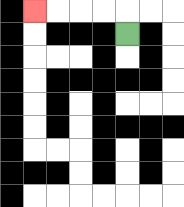{'start': '[5, 1]', 'end': '[1, 0]', 'path_directions': 'U,L,L,L,L', 'path_coordinates': '[[5, 1], [5, 0], [4, 0], [3, 0], [2, 0], [1, 0]]'}